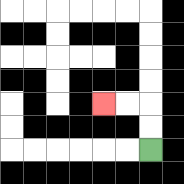{'start': '[6, 6]', 'end': '[4, 4]', 'path_directions': 'U,U,L,L', 'path_coordinates': '[[6, 6], [6, 5], [6, 4], [5, 4], [4, 4]]'}